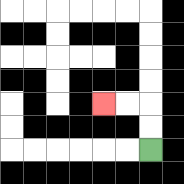{'start': '[6, 6]', 'end': '[4, 4]', 'path_directions': 'U,U,L,L', 'path_coordinates': '[[6, 6], [6, 5], [6, 4], [5, 4], [4, 4]]'}